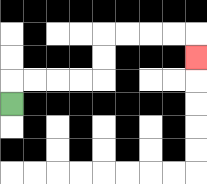{'start': '[0, 4]', 'end': '[8, 2]', 'path_directions': 'U,R,R,R,R,U,U,R,R,R,R,D', 'path_coordinates': '[[0, 4], [0, 3], [1, 3], [2, 3], [3, 3], [4, 3], [4, 2], [4, 1], [5, 1], [6, 1], [7, 1], [8, 1], [8, 2]]'}